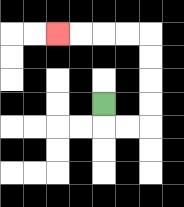{'start': '[4, 4]', 'end': '[2, 1]', 'path_directions': 'D,R,R,U,U,U,U,L,L,L,L', 'path_coordinates': '[[4, 4], [4, 5], [5, 5], [6, 5], [6, 4], [6, 3], [6, 2], [6, 1], [5, 1], [4, 1], [3, 1], [2, 1]]'}